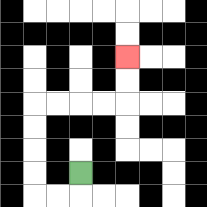{'start': '[3, 7]', 'end': '[5, 2]', 'path_directions': 'D,L,L,U,U,U,U,R,R,R,R,U,U', 'path_coordinates': '[[3, 7], [3, 8], [2, 8], [1, 8], [1, 7], [1, 6], [1, 5], [1, 4], [2, 4], [3, 4], [4, 4], [5, 4], [5, 3], [5, 2]]'}